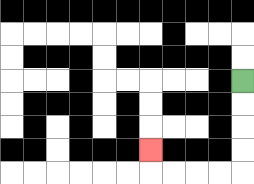{'start': '[10, 3]', 'end': '[6, 6]', 'path_directions': 'D,D,D,D,L,L,L,L,U', 'path_coordinates': '[[10, 3], [10, 4], [10, 5], [10, 6], [10, 7], [9, 7], [8, 7], [7, 7], [6, 7], [6, 6]]'}